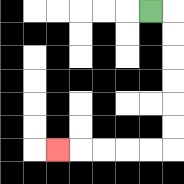{'start': '[6, 0]', 'end': '[2, 6]', 'path_directions': 'R,D,D,D,D,D,D,L,L,L,L,L', 'path_coordinates': '[[6, 0], [7, 0], [7, 1], [7, 2], [7, 3], [7, 4], [7, 5], [7, 6], [6, 6], [5, 6], [4, 6], [3, 6], [2, 6]]'}